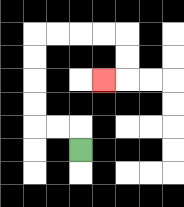{'start': '[3, 6]', 'end': '[4, 3]', 'path_directions': 'U,L,L,U,U,U,U,R,R,R,R,D,D,L', 'path_coordinates': '[[3, 6], [3, 5], [2, 5], [1, 5], [1, 4], [1, 3], [1, 2], [1, 1], [2, 1], [3, 1], [4, 1], [5, 1], [5, 2], [5, 3], [4, 3]]'}